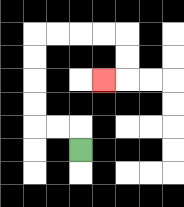{'start': '[3, 6]', 'end': '[4, 3]', 'path_directions': 'U,L,L,U,U,U,U,R,R,R,R,D,D,L', 'path_coordinates': '[[3, 6], [3, 5], [2, 5], [1, 5], [1, 4], [1, 3], [1, 2], [1, 1], [2, 1], [3, 1], [4, 1], [5, 1], [5, 2], [5, 3], [4, 3]]'}